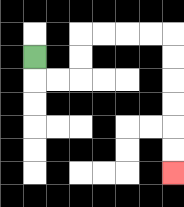{'start': '[1, 2]', 'end': '[7, 7]', 'path_directions': 'D,R,R,U,U,R,R,R,R,D,D,D,D,D,D', 'path_coordinates': '[[1, 2], [1, 3], [2, 3], [3, 3], [3, 2], [3, 1], [4, 1], [5, 1], [6, 1], [7, 1], [7, 2], [7, 3], [7, 4], [7, 5], [7, 6], [7, 7]]'}